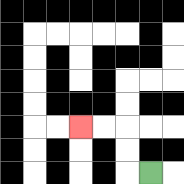{'start': '[6, 7]', 'end': '[3, 5]', 'path_directions': 'L,U,U,L,L', 'path_coordinates': '[[6, 7], [5, 7], [5, 6], [5, 5], [4, 5], [3, 5]]'}